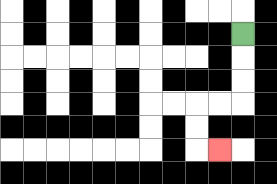{'start': '[10, 1]', 'end': '[9, 6]', 'path_directions': 'D,D,D,L,L,D,D,R', 'path_coordinates': '[[10, 1], [10, 2], [10, 3], [10, 4], [9, 4], [8, 4], [8, 5], [8, 6], [9, 6]]'}